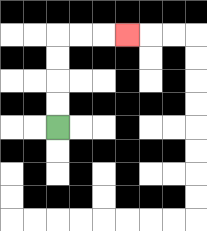{'start': '[2, 5]', 'end': '[5, 1]', 'path_directions': 'U,U,U,U,R,R,R', 'path_coordinates': '[[2, 5], [2, 4], [2, 3], [2, 2], [2, 1], [3, 1], [4, 1], [5, 1]]'}